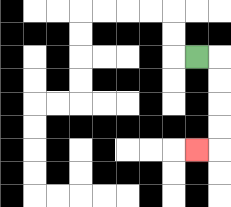{'start': '[8, 2]', 'end': '[8, 6]', 'path_directions': 'R,D,D,D,D,L', 'path_coordinates': '[[8, 2], [9, 2], [9, 3], [9, 4], [9, 5], [9, 6], [8, 6]]'}